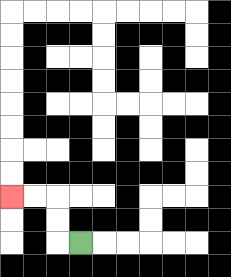{'start': '[3, 10]', 'end': '[0, 8]', 'path_directions': 'L,U,U,L,L', 'path_coordinates': '[[3, 10], [2, 10], [2, 9], [2, 8], [1, 8], [0, 8]]'}